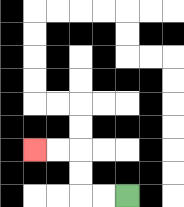{'start': '[5, 8]', 'end': '[1, 6]', 'path_directions': 'L,L,U,U,L,L', 'path_coordinates': '[[5, 8], [4, 8], [3, 8], [3, 7], [3, 6], [2, 6], [1, 6]]'}